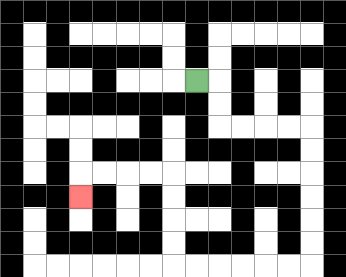{'start': '[8, 3]', 'end': '[3, 8]', 'path_directions': 'R,D,D,R,R,R,R,D,D,D,D,D,D,L,L,L,L,L,L,U,U,U,U,L,L,L,L,D', 'path_coordinates': '[[8, 3], [9, 3], [9, 4], [9, 5], [10, 5], [11, 5], [12, 5], [13, 5], [13, 6], [13, 7], [13, 8], [13, 9], [13, 10], [13, 11], [12, 11], [11, 11], [10, 11], [9, 11], [8, 11], [7, 11], [7, 10], [7, 9], [7, 8], [7, 7], [6, 7], [5, 7], [4, 7], [3, 7], [3, 8]]'}